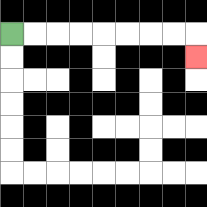{'start': '[0, 1]', 'end': '[8, 2]', 'path_directions': 'R,R,R,R,R,R,R,R,D', 'path_coordinates': '[[0, 1], [1, 1], [2, 1], [3, 1], [4, 1], [5, 1], [6, 1], [7, 1], [8, 1], [8, 2]]'}